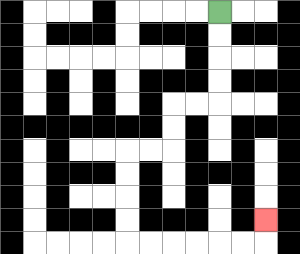{'start': '[9, 0]', 'end': '[11, 9]', 'path_directions': 'D,D,D,D,L,L,D,D,L,L,D,D,D,D,R,R,R,R,R,R,U', 'path_coordinates': '[[9, 0], [9, 1], [9, 2], [9, 3], [9, 4], [8, 4], [7, 4], [7, 5], [7, 6], [6, 6], [5, 6], [5, 7], [5, 8], [5, 9], [5, 10], [6, 10], [7, 10], [8, 10], [9, 10], [10, 10], [11, 10], [11, 9]]'}